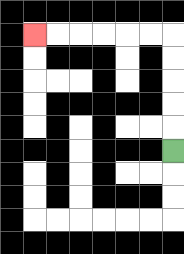{'start': '[7, 6]', 'end': '[1, 1]', 'path_directions': 'U,U,U,U,U,L,L,L,L,L,L', 'path_coordinates': '[[7, 6], [7, 5], [7, 4], [7, 3], [7, 2], [7, 1], [6, 1], [5, 1], [4, 1], [3, 1], [2, 1], [1, 1]]'}